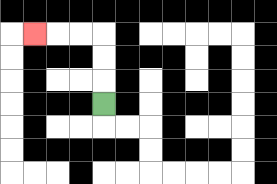{'start': '[4, 4]', 'end': '[1, 1]', 'path_directions': 'U,U,U,L,L,L', 'path_coordinates': '[[4, 4], [4, 3], [4, 2], [4, 1], [3, 1], [2, 1], [1, 1]]'}